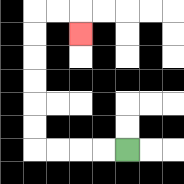{'start': '[5, 6]', 'end': '[3, 1]', 'path_directions': 'L,L,L,L,U,U,U,U,U,U,R,R,D', 'path_coordinates': '[[5, 6], [4, 6], [3, 6], [2, 6], [1, 6], [1, 5], [1, 4], [1, 3], [1, 2], [1, 1], [1, 0], [2, 0], [3, 0], [3, 1]]'}